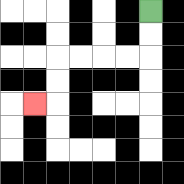{'start': '[6, 0]', 'end': '[1, 4]', 'path_directions': 'D,D,L,L,L,L,D,D,L', 'path_coordinates': '[[6, 0], [6, 1], [6, 2], [5, 2], [4, 2], [3, 2], [2, 2], [2, 3], [2, 4], [1, 4]]'}